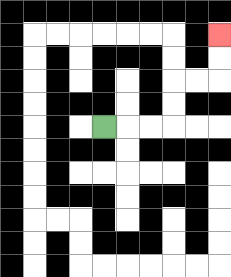{'start': '[4, 5]', 'end': '[9, 1]', 'path_directions': 'R,R,R,U,U,R,R,U,U', 'path_coordinates': '[[4, 5], [5, 5], [6, 5], [7, 5], [7, 4], [7, 3], [8, 3], [9, 3], [9, 2], [9, 1]]'}